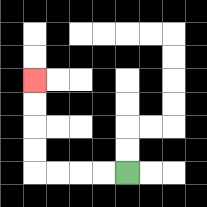{'start': '[5, 7]', 'end': '[1, 3]', 'path_directions': 'L,L,L,L,U,U,U,U', 'path_coordinates': '[[5, 7], [4, 7], [3, 7], [2, 7], [1, 7], [1, 6], [1, 5], [1, 4], [1, 3]]'}